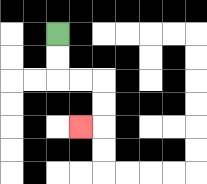{'start': '[2, 1]', 'end': '[3, 5]', 'path_directions': 'D,D,R,R,D,D,L', 'path_coordinates': '[[2, 1], [2, 2], [2, 3], [3, 3], [4, 3], [4, 4], [4, 5], [3, 5]]'}